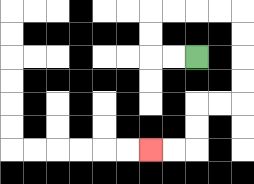{'start': '[8, 2]', 'end': '[6, 6]', 'path_directions': 'L,L,U,U,R,R,R,R,D,D,D,D,L,L,D,D,L,L', 'path_coordinates': '[[8, 2], [7, 2], [6, 2], [6, 1], [6, 0], [7, 0], [8, 0], [9, 0], [10, 0], [10, 1], [10, 2], [10, 3], [10, 4], [9, 4], [8, 4], [8, 5], [8, 6], [7, 6], [6, 6]]'}